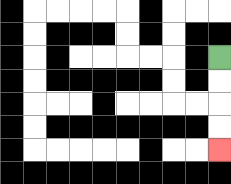{'start': '[9, 2]', 'end': '[9, 6]', 'path_directions': 'D,D,D,D', 'path_coordinates': '[[9, 2], [9, 3], [9, 4], [9, 5], [9, 6]]'}